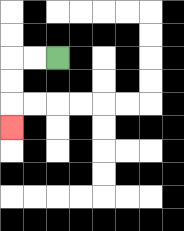{'start': '[2, 2]', 'end': '[0, 5]', 'path_directions': 'L,L,D,D,D', 'path_coordinates': '[[2, 2], [1, 2], [0, 2], [0, 3], [0, 4], [0, 5]]'}